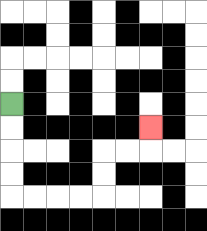{'start': '[0, 4]', 'end': '[6, 5]', 'path_directions': 'D,D,D,D,R,R,R,R,U,U,R,R,U', 'path_coordinates': '[[0, 4], [0, 5], [0, 6], [0, 7], [0, 8], [1, 8], [2, 8], [3, 8], [4, 8], [4, 7], [4, 6], [5, 6], [6, 6], [6, 5]]'}